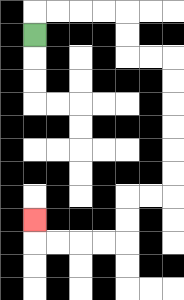{'start': '[1, 1]', 'end': '[1, 9]', 'path_directions': 'U,R,R,R,R,D,D,R,R,D,D,D,D,D,D,L,L,D,D,L,L,L,L,U', 'path_coordinates': '[[1, 1], [1, 0], [2, 0], [3, 0], [4, 0], [5, 0], [5, 1], [5, 2], [6, 2], [7, 2], [7, 3], [7, 4], [7, 5], [7, 6], [7, 7], [7, 8], [6, 8], [5, 8], [5, 9], [5, 10], [4, 10], [3, 10], [2, 10], [1, 10], [1, 9]]'}